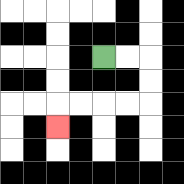{'start': '[4, 2]', 'end': '[2, 5]', 'path_directions': 'R,R,D,D,L,L,L,L,D', 'path_coordinates': '[[4, 2], [5, 2], [6, 2], [6, 3], [6, 4], [5, 4], [4, 4], [3, 4], [2, 4], [2, 5]]'}